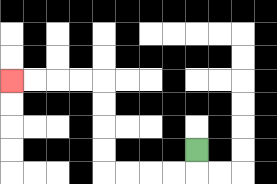{'start': '[8, 6]', 'end': '[0, 3]', 'path_directions': 'D,L,L,L,L,U,U,U,U,L,L,L,L', 'path_coordinates': '[[8, 6], [8, 7], [7, 7], [6, 7], [5, 7], [4, 7], [4, 6], [4, 5], [4, 4], [4, 3], [3, 3], [2, 3], [1, 3], [0, 3]]'}